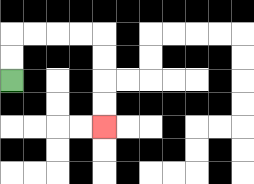{'start': '[0, 3]', 'end': '[4, 5]', 'path_directions': 'U,U,R,R,R,R,D,D,D,D', 'path_coordinates': '[[0, 3], [0, 2], [0, 1], [1, 1], [2, 1], [3, 1], [4, 1], [4, 2], [4, 3], [4, 4], [4, 5]]'}